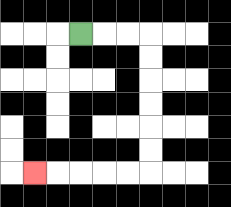{'start': '[3, 1]', 'end': '[1, 7]', 'path_directions': 'R,R,R,D,D,D,D,D,D,L,L,L,L,L', 'path_coordinates': '[[3, 1], [4, 1], [5, 1], [6, 1], [6, 2], [6, 3], [6, 4], [6, 5], [6, 6], [6, 7], [5, 7], [4, 7], [3, 7], [2, 7], [1, 7]]'}